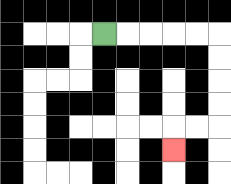{'start': '[4, 1]', 'end': '[7, 6]', 'path_directions': 'R,R,R,R,R,D,D,D,D,L,L,D', 'path_coordinates': '[[4, 1], [5, 1], [6, 1], [7, 1], [8, 1], [9, 1], [9, 2], [9, 3], [9, 4], [9, 5], [8, 5], [7, 5], [7, 6]]'}